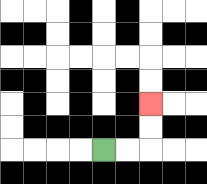{'start': '[4, 6]', 'end': '[6, 4]', 'path_directions': 'R,R,U,U', 'path_coordinates': '[[4, 6], [5, 6], [6, 6], [6, 5], [6, 4]]'}